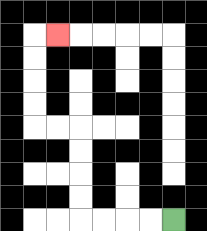{'start': '[7, 9]', 'end': '[2, 1]', 'path_directions': 'L,L,L,L,U,U,U,U,L,L,U,U,U,U,R', 'path_coordinates': '[[7, 9], [6, 9], [5, 9], [4, 9], [3, 9], [3, 8], [3, 7], [3, 6], [3, 5], [2, 5], [1, 5], [1, 4], [1, 3], [1, 2], [1, 1], [2, 1]]'}